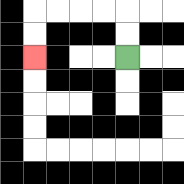{'start': '[5, 2]', 'end': '[1, 2]', 'path_directions': 'U,U,L,L,L,L,D,D', 'path_coordinates': '[[5, 2], [5, 1], [5, 0], [4, 0], [3, 0], [2, 0], [1, 0], [1, 1], [1, 2]]'}